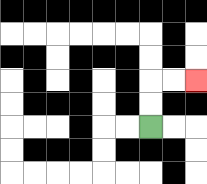{'start': '[6, 5]', 'end': '[8, 3]', 'path_directions': 'U,U,R,R', 'path_coordinates': '[[6, 5], [6, 4], [6, 3], [7, 3], [8, 3]]'}